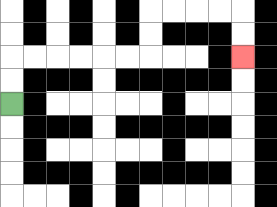{'start': '[0, 4]', 'end': '[10, 2]', 'path_directions': 'U,U,R,R,R,R,R,R,U,U,R,R,R,R,D,D', 'path_coordinates': '[[0, 4], [0, 3], [0, 2], [1, 2], [2, 2], [3, 2], [4, 2], [5, 2], [6, 2], [6, 1], [6, 0], [7, 0], [8, 0], [9, 0], [10, 0], [10, 1], [10, 2]]'}